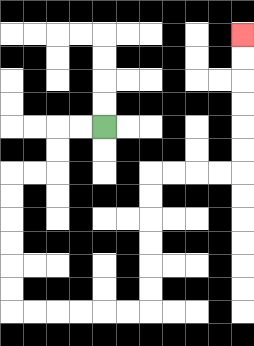{'start': '[4, 5]', 'end': '[10, 1]', 'path_directions': 'L,L,D,D,L,L,D,D,D,D,D,D,R,R,R,R,R,R,U,U,U,U,U,U,R,R,R,R,U,U,U,U,U,U', 'path_coordinates': '[[4, 5], [3, 5], [2, 5], [2, 6], [2, 7], [1, 7], [0, 7], [0, 8], [0, 9], [0, 10], [0, 11], [0, 12], [0, 13], [1, 13], [2, 13], [3, 13], [4, 13], [5, 13], [6, 13], [6, 12], [6, 11], [6, 10], [6, 9], [6, 8], [6, 7], [7, 7], [8, 7], [9, 7], [10, 7], [10, 6], [10, 5], [10, 4], [10, 3], [10, 2], [10, 1]]'}